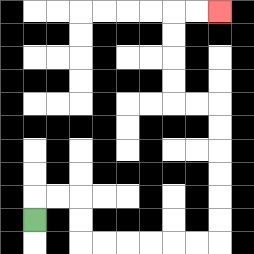{'start': '[1, 9]', 'end': '[9, 0]', 'path_directions': 'U,R,R,D,D,R,R,R,R,R,R,U,U,U,U,U,U,L,L,U,U,U,U,R,R', 'path_coordinates': '[[1, 9], [1, 8], [2, 8], [3, 8], [3, 9], [3, 10], [4, 10], [5, 10], [6, 10], [7, 10], [8, 10], [9, 10], [9, 9], [9, 8], [9, 7], [9, 6], [9, 5], [9, 4], [8, 4], [7, 4], [7, 3], [7, 2], [7, 1], [7, 0], [8, 0], [9, 0]]'}